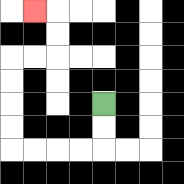{'start': '[4, 4]', 'end': '[1, 0]', 'path_directions': 'D,D,L,L,L,L,U,U,U,U,R,R,U,U,L', 'path_coordinates': '[[4, 4], [4, 5], [4, 6], [3, 6], [2, 6], [1, 6], [0, 6], [0, 5], [0, 4], [0, 3], [0, 2], [1, 2], [2, 2], [2, 1], [2, 0], [1, 0]]'}